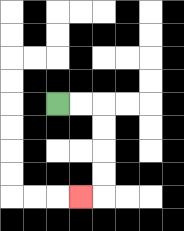{'start': '[2, 4]', 'end': '[3, 8]', 'path_directions': 'R,R,D,D,D,D,L', 'path_coordinates': '[[2, 4], [3, 4], [4, 4], [4, 5], [4, 6], [4, 7], [4, 8], [3, 8]]'}